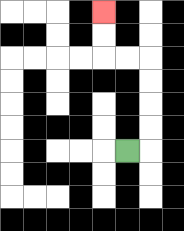{'start': '[5, 6]', 'end': '[4, 0]', 'path_directions': 'R,U,U,U,U,L,L,U,U', 'path_coordinates': '[[5, 6], [6, 6], [6, 5], [6, 4], [6, 3], [6, 2], [5, 2], [4, 2], [4, 1], [4, 0]]'}